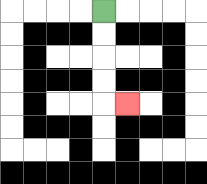{'start': '[4, 0]', 'end': '[5, 4]', 'path_directions': 'D,D,D,D,R', 'path_coordinates': '[[4, 0], [4, 1], [4, 2], [4, 3], [4, 4], [5, 4]]'}